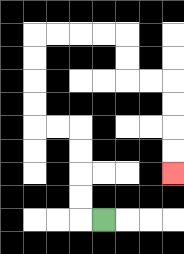{'start': '[4, 9]', 'end': '[7, 7]', 'path_directions': 'L,U,U,U,U,L,L,U,U,U,U,R,R,R,R,D,D,R,R,D,D,D,D', 'path_coordinates': '[[4, 9], [3, 9], [3, 8], [3, 7], [3, 6], [3, 5], [2, 5], [1, 5], [1, 4], [1, 3], [1, 2], [1, 1], [2, 1], [3, 1], [4, 1], [5, 1], [5, 2], [5, 3], [6, 3], [7, 3], [7, 4], [7, 5], [7, 6], [7, 7]]'}